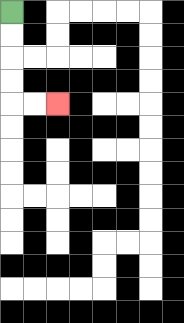{'start': '[0, 0]', 'end': '[2, 4]', 'path_directions': 'D,D,D,D,R,R', 'path_coordinates': '[[0, 0], [0, 1], [0, 2], [0, 3], [0, 4], [1, 4], [2, 4]]'}